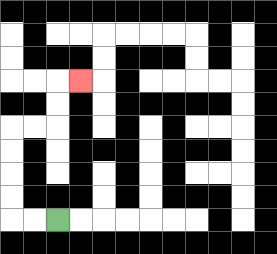{'start': '[2, 9]', 'end': '[3, 3]', 'path_directions': 'L,L,U,U,U,U,R,R,U,U,R', 'path_coordinates': '[[2, 9], [1, 9], [0, 9], [0, 8], [0, 7], [0, 6], [0, 5], [1, 5], [2, 5], [2, 4], [2, 3], [3, 3]]'}